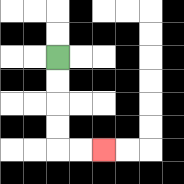{'start': '[2, 2]', 'end': '[4, 6]', 'path_directions': 'D,D,D,D,R,R', 'path_coordinates': '[[2, 2], [2, 3], [2, 4], [2, 5], [2, 6], [3, 6], [4, 6]]'}